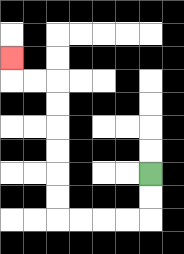{'start': '[6, 7]', 'end': '[0, 2]', 'path_directions': 'D,D,L,L,L,L,U,U,U,U,U,U,L,L,U', 'path_coordinates': '[[6, 7], [6, 8], [6, 9], [5, 9], [4, 9], [3, 9], [2, 9], [2, 8], [2, 7], [2, 6], [2, 5], [2, 4], [2, 3], [1, 3], [0, 3], [0, 2]]'}